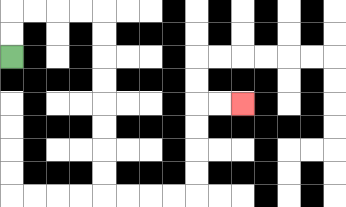{'start': '[0, 2]', 'end': '[10, 4]', 'path_directions': 'U,U,R,R,R,R,D,D,D,D,D,D,D,D,R,R,R,R,U,U,U,U,R,R', 'path_coordinates': '[[0, 2], [0, 1], [0, 0], [1, 0], [2, 0], [3, 0], [4, 0], [4, 1], [4, 2], [4, 3], [4, 4], [4, 5], [4, 6], [4, 7], [4, 8], [5, 8], [6, 8], [7, 8], [8, 8], [8, 7], [8, 6], [8, 5], [8, 4], [9, 4], [10, 4]]'}